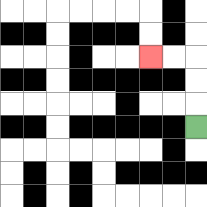{'start': '[8, 5]', 'end': '[6, 2]', 'path_directions': 'U,U,U,L,L', 'path_coordinates': '[[8, 5], [8, 4], [8, 3], [8, 2], [7, 2], [6, 2]]'}